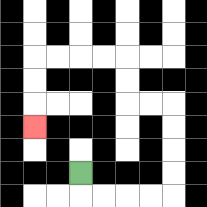{'start': '[3, 7]', 'end': '[1, 5]', 'path_directions': 'D,R,R,R,R,U,U,U,U,L,L,U,U,L,L,L,L,D,D,D', 'path_coordinates': '[[3, 7], [3, 8], [4, 8], [5, 8], [6, 8], [7, 8], [7, 7], [7, 6], [7, 5], [7, 4], [6, 4], [5, 4], [5, 3], [5, 2], [4, 2], [3, 2], [2, 2], [1, 2], [1, 3], [1, 4], [1, 5]]'}